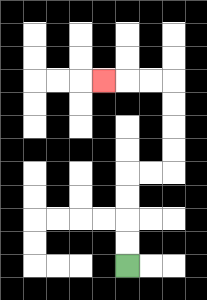{'start': '[5, 11]', 'end': '[4, 3]', 'path_directions': 'U,U,U,U,R,R,U,U,U,U,L,L,L', 'path_coordinates': '[[5, 11], [5, 10], [5, 9], [5, 8], [5, 7], [6, 7], [7, 7], [7, 6], [7, 5], [7, 4], [7, 3], [6, 3], [5, 3], [4, 3]]'}